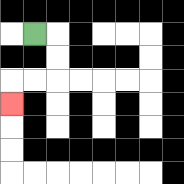{'start': '[1, 1]', 'end': '[0, 4]', 'path_directions': 'R,D,D,L,L,D', 'path_coordinates': '[[1, 1], [2, 1], [2, 2], [2, 3], [1, 3], [0, 3], [0, 4]]'}